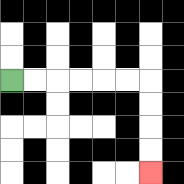{'start': '[0, 3]', 'end': '[6, 7]', 'path_directions': 'R,R,R,R,R,R,D,D,D,D', 'path_coordinates': '[[0, 3], [1, 3], [2, 3], [3, 3], [4, 3], [5, 3], [6, 3], [6, 4], [6, 5], [6, 6], [6, 7]]'}